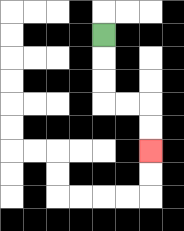{'start': '[4, 1]', 'end': '[6, 6]', 'path_directions': 'D,D,D,R,R,D,D', 'path_coordinates': '[[4, 1], [4, 2], [4, 3], [4, 4], [5, 4], [6, 4], [6, 5], [6, 6]]'}